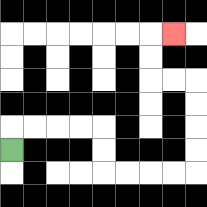{'start': '[0, 6]', 'end': '[7, 1]', 'path_directions': 'U,R,R,R,R,D,D,R,R,R,R,U,U,U,U,L,L,U,U,R', 'path_coordinates': '[[0, 6], [0, 5], [1, 5], [2, 5], [3, 5], [4, 5], [4, 6], [4, 7], [5, 7], [6, 7], [7, 7], [8, 7], [8, 6], [8, 5], [8, 4], [8, 3], [7, 3], [6, 3], [6, 2], [6, 1], [7, 1]]'}